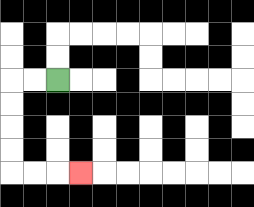{'start': '[2, 3]', 'end': '[3, 7]', 'path_directions': 'L,L,D,D,D,D,R,R,R', 'path_coordinates': '[[2, 3], [1, 3], [0, 3], [0, 4], [0, 5], [0, 6], [0, 7], [1, 7], [2, 7], [3, 7]]'}